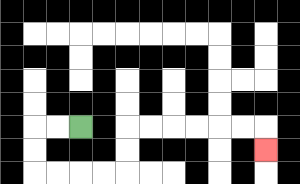{'start': '[3, 5]', 'end': '[11, 6]', 'path_directions': 'L,L,D,D,R,R,R,R,U,U,R,R,R,R,R,R,D', 'path_coordinates': '[[3, 5], [2, 5], [1, 5], [1, 6], [1, 7], [2, 7], [3, 7], [4, 7], [5, 7], [5, 6], [5, 5], [6, 5], [7, 5], [8, 5], [9, 5], [10, 5], [11, 5], [11, 6]]'}